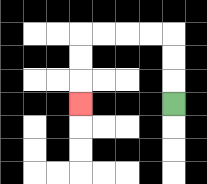{'start': '[7, 4]', 'end': '[3, 4]', 'path_directions': 'U,U,U,L,L,L,L,D,D,D', 'path_coordinates': '[[7, 4], [7, 3], [7, 2], [7, 1], [6, 1], [5, 1], [4, 1], [3, 1], [3, 2], [3, 3], [3, 4]]'}